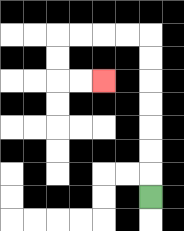{'start': '[6, 8]', 'end': '[4, 3]', 'path_directions': 'U,U,U,U,U,U,U,L,L,L,L,D,D,R,R', 'path_coordinates': '[[6, 8], [6, 7], [6, 6], [6, 5], [6, 4], [6, 3], [6, 2], [6, 1], [5, 1], [4, 1], [3, 1], [2, 1], [2, 2], [2, 3], [3, 3], [4, 3]]'}